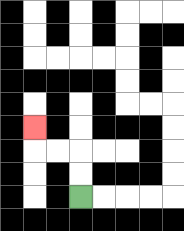{'start': '[3, 8]', 'end': '[1, 5]', 'path_directions': 'U,U,L,L,U', 'path_coordinates': '[[3, 8], [3, 7], [3, 6], [2, 6], [1, 6], [1, 5]]'}